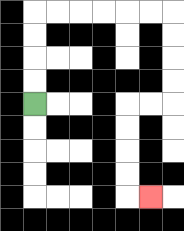{'start': '[1, 4]', 'end': '[6, 8]', 'path_directions': 'U,U,U,U,R,R,R,R,R,R,D,D,D,D,L,L,D,D,D,D,R', 'path_coordinates': '[[1, 4], [1, 3], [1, 2], [1, 1], [1, 0], [2, 0], [3, 0], [4, 0], [5, 0], [6, 0], [7, 0], [7, 1], [7, 2], [7, 3], [7, 4], [6, 4], [5, 4], [5, 5], [5, 6], [5, 7], [5, 8], [6, 8]]'}